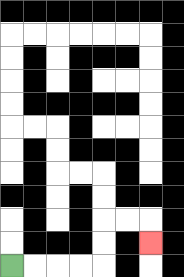{'start': '[0, 11]', 'end': '[6, 10]', 'path_directions': 'R,R,R,R,U,U,R,R,D', 'path_coordinates': '[[0, 11], [1, 11], [2, 11], [3, 11], [4, 11], [4, 10], [4, 9], [5, 9], [6, 9], [6, 10]]'}